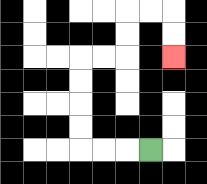{'start': '[6, 6]', 'end': '[7, 2]', 'path_directions': 'L,L,L,U,U,U,U,R,R,U,U,R,R,D,D', 'path_coordinates': '[[6, 6], [5, 6], [4, 6], [3, 6], [3, 5], [3, 4], [3, 3], [3, 2], [4, 2], [5, 2], [5, 1], [5, 0], [6, 0], [7, 0], [7, 1], [7, 2]]'}